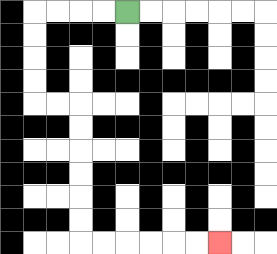{'start': '[5, 0]', 'end': '[9, 10]', 'path_directions': 'L,L,L,L,D,D,D,D,R,R,D,D,D,D,D,D,R,R,R,R,R,R', 'path_coordinates': '[[5, 0], [4, 0], [3, 0], [2, 0], [1, 0], [1, 1], [1, 2], [1, 3], [1, 4], [2, 4], [3, 4], [3, 5], [3, 6], [3, 7], [3, 8], [3, 9], [3, 10], [4, 10], [5, 10], [6, 10], [7, 10], [8, 10], [9, 10]]'}